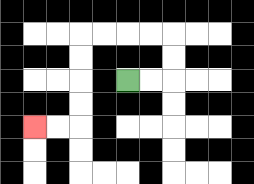{'start': '[5, 3]', 'end': '[1, 5]', 'path_directions': 'R,R,U,U,L,L,L,L,D,D,D,D,L,L', 'path_coordinates': '[[5, 3], [6, 3], [7, 3], [7, 2], [7, 1], [6, 1], [5, 1], [4, 1], [3, 1], [3, 2], [3, 3], [3, 4], [3, 5], [2, 5], [1, 5]]'}